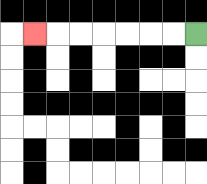{'start': '[8, 1]', 'end': '[1, 1]', 'path_directions': 'L,L,L,L,L,L,L', 'path_coordinates': '[[8, 1], [7, 1], [6, 1], [5, 1], [4, 1], [3, 1], [2, 1], [1, 1]]'}